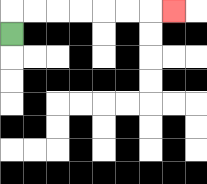{'start': '[0, 1]', 'end': '[7, 0]', 'path_directions': 'U,R,R,R,R,R,R,R', 'path_coordinates': '[[0, 1], [0, 0], [1, 0], [2, 0], [3, 0], [4, 0], [5, 0], [6, 0], [7, 0]]'}